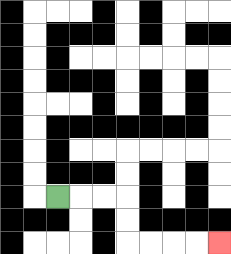{'start': '[2, 8]', 'end': '[9, 10]', 'path_directions': 'R,R,R,D,D,R,R,R,R', 'path_coordinates': '[[2, 8], [3, 8], [4, 8], [5, 8], [5, 9], [5, 10], [6, 10], [7, 10], [8, 10], [9, 10]]'}